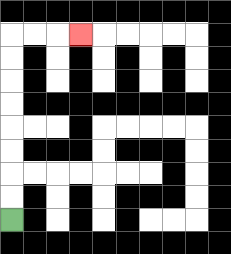{'start': '[0, 9]', 'end': '[3, 1]', 'path_directions': 'U,U,U,U,U,U,U,U,R,R,R', 'path_coordinates': '[[0, 9], [0, 8], [0, 7], [0, 6], [0, 5], [0, 4], [0, 3], [0, 2], [0, 1], [1, 1], [2, 1], [3, 1]]'}